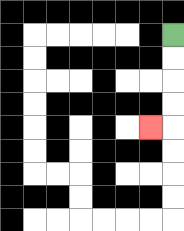{'start': '[7, 1]', 'end': '[6, 5]', 'path_directions': 'D,D,D,D,L', 'path_coordinates': '[[7, 1], [7, 2], [7, 3], [7, 4], [7, 5], [6, 5]]'}